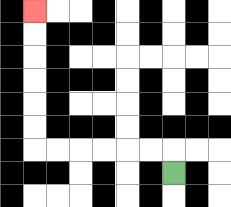{'start': '[7, 7]', 'end': '[1, 0]', 'path_directions': 'U,L,L,L,L,L,L,U,U,U,U,U,U', 'path_coordinates': '[[7, 7], [7, 6], [6, 6], [5, 6], [4, 6], [3, 6], [2, 6], [1, 6], [1, 5], [1, 4], [1, 3], [1, 2], [1, 1], [1, 0]]'}